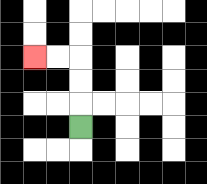{'start': '[3, 5]', 'end': '[1, 2]', 'path_directions': 'U,U,U,L,L', 'path_coordinates': '[[3, 5], [3, 4], [3, 3], [3, 2], [2, 2], [1, 2]]'}